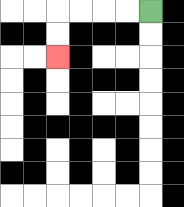{'start': '[6, 0]', 'end': '[2, 2]', 'path_directions': 'L,L,L,L,D,D', 'path_coordinates': '[[6, 0], [5, 0], [4, 0], [3, 0], [2, 0], [2, 1], [2, 2]]'}